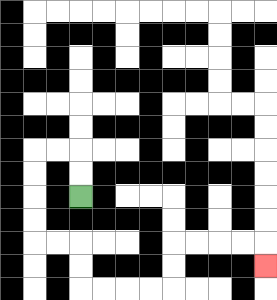{'start': '[3, 8]', 'end': '[11, 11]', 'path_directions': 'U,U,L,L,D,D,D,D,R,R,D,D,R,R,R,R,U,U,R,R,R,R,D', 'path_coordinates': '[[3, 8], [3, 7], [3, 6], [2, 6], [1, 6], [1, 7], [1, 8], [1, 9], [1, 10], [2, 10], [3, 10], [3, 11], [3, 12], [4, 12], [5, 12], [6, 12], [7, 12], [7, 11], [7, 10], [8, 10], [9, 10], [10, 10], [11, 10], [11, 11]]'}